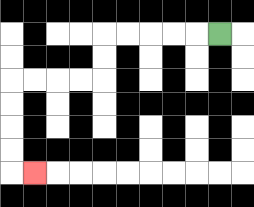{'start': '[9, 1]', 'end': '[1, 7]', 'path_directions': 'L,L,L,L,L,D,D,L,L,L,L,D,D,D,D,R', 'path_coordinates': '[[9, 1], [8, 1], [7, 1], [6, 1], [5, 1], [4, 1], [4, 2], [4, 3], [3, 3], [2, 3], [1, 3], [0, 3], [0, 4], [0, 5], [0, 6], [0, 7], [1, 7]]'}